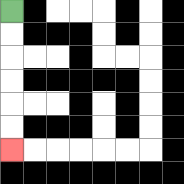{'start': '[0, 0]', 'end': '[0, 6]', 'path_directions': 'D,D,D,D,D,D', 'path_coordinates': '[[0, 0], [0, 1], [0, 2], [0, 3], [0, 4], [0, 5], [0, 6]]'}